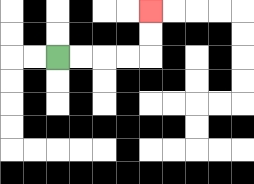{'start': '[2, 2]', 'end': '[6, 0]', 'path_directions': 'R,R,R,R,U,U', 'path_coordinates': '[[2, 2], [3, 2], [4, 2], [5, 2], [6, 2], [6, 1], [6, 0]]'}